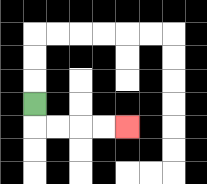{'start': '[1, 4]', 'end': '[5, 5]', 'path_directions': 'D,R,R,R,R', 'path_coordinates': '[[1, 4], [1, 5], [2, 5], [3, 5], [4, 5], [5, 5]]'}